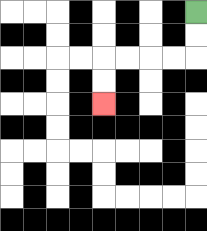{'start': '[8, 0]', 'end': '[4, 4]', 'path_directions': 'D,D,L,L,L,L,D,D', 'path_coordinates': '[[8, 0], [8, 1], [8, 2], [7, 2], [6, 2], [5, 2], [4, 2], [4, 3], [4, 4]]'}